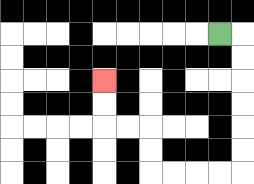{'start': '[9, 1]', 'end': '[4, 3]', 'path_directions': 'R,D,D,D,D,D,D,L,L,L,L,U,U,L,L,U,U', 'path_coordinates': '[[9, 1], [10, 1], [10, 2], [10, 3], [10, 4], [10, 5], [10, 6], [10, 7], [9, 7], [8, 7], [7, 7], [6, 7], [6, 6], [6, 5], [5, 5], [4, 5], [4, 4], [4, 3]]'}